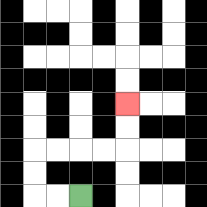{'start': '[3, 8]', 'end': '[5, 4]', 'path_directions': 'L,L,U,U,R,R,R,R,U,U', 'path_coordinates': '[[3, 8], [2, 8], [1, 8], [1, 7], [1, 6], [2, 6], [3, 6], [4, 6], [5, 6], [5, 5], [5, 4]]'}